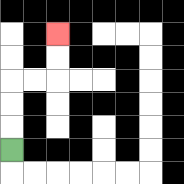{'start': '[0, 6]', 'end': '[2, 1]', 'path_directions': 'U,U,U,R,R,U,U', 'path_coordinates': '[[0, 6], [0, 5], [0, 4], [0, 3], [1, 3], [2, 3], [2, 2], [2, 1]]'}